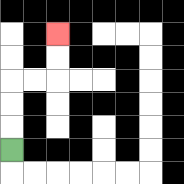{'start': '[0, 6]', 'end': '[2, 1]', 'path_directions': 'U,U,U,R,R,U,U', 'path_coordinates': '[[0, 6], [0, 5], [0, 4], [0, 3], [1, 3], [2, 3], [2, 2], [2, 1]]'}